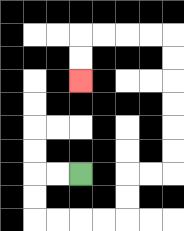{'start': '[3, 7]', 'end': '[3, 3]', 'path_directions': 'L,L,D,D,R,R,R,R,U,U,R,R,U,U,U,U,U,U,L,L,L,L,D,D', 'path_coordinates': '[[3, 7], [2, 7], [1, 7], [1, 8], [1, 9], [2, 9], [3, 9], [4, 9], [5, 9], [5, 8], [5, 7], [6, 7], [7, 7], [7, 6], [7, 5], [7, 4], [7, 3], [7, 2], [7, 1], [6, 1], [5, 1], [4, 1], [3, 1], [3, 2], [3, 3]]'}